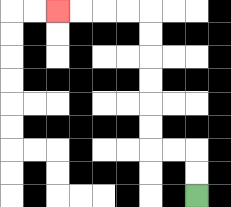{'start': '[8, 8]', 'end': '[2, 0]', 'path_directions': 'U,U,L,L,U,U,U,U,U,U,L,L,L,L', 'path_coordinates': '[[8, 8], [8, 7], [8, 6], [7, 6], [6, 6], [6, 5], [6, 4], [6, 3], [6, 2], [6, 1], [6, 0], [5, 0], [4, 0], [3, 0], [2, 0]]'}